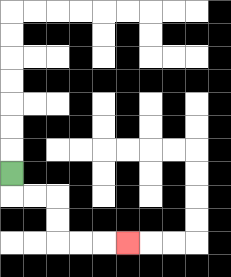{'start': '[0, 7]', 'end': '[5, 10]', 'path_directions': 'D,R,R,D,D,R,R,R', 'path_coordinates': '[[0, 7], [0, 8], [1, 8], [2, 8], [2, 9], [2, 10], [3, 10], [4, 10], [5, 10]]'}